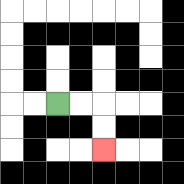{'start': '[2, 4]', 'end': '[4, 6]', 'path_directions': 'R,R,D,D', 'path_coordinates': '[[2, 4], [3, 4], [4, 4], [4, 5], [4, 6]]'}